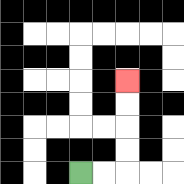{'start': '[3, 7]', 'end': '[5, 3]', 'path_directions': 'R,R,U,U,U,U', 'path_coordinates': '[[3, 7], [4, 7], [5, 7], [5, 6], [5, 5], [5, 4], [5, 3]]'}